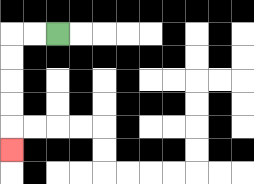{'start': '[2, 1]', 'end': '[0, 6]', 'path_directions': 'L,L,D,D,D,D,D', 'path_coordinates': '[[2, 1], [1, 1], [0, 1], [0, 2], [0, 3], [0, 4], [0, 5], [0, 6]]'}